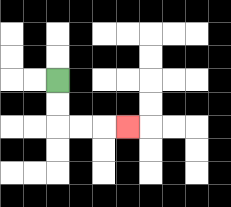{'start': '[2, 3]', 'end': '[5, 5]', 'path_directions': 'D,D,R,R,R', 'path_coordinates': '[[2, 3], [2, 4], [2, 5], [3, 5], [4, 5], [5, 5]]'}